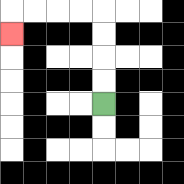{'start': '[4, 4]', 'end': '[0, 1]', 'path_directions': 'U,U,U,U,L,L,L,L,D', 'path_coordinates': '[[4, 4], [4, 3], [4, 2], [4, 1], [4, 0], [3, 0], [2, 0], [1, 0], [0, 0], [0, 1]]'}